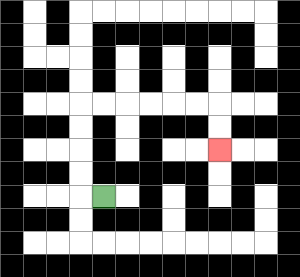{'start': '[4, 8]', 'end': '[9, 6]', 'path_directions': 'L,U,U,U,U,R,R,R,R,R,R,D,D', 'path_coordinates': '[[4, 8], [3, 8], [3, 7], [3, 6], [3, 5], [3, 4], [4, 4], [5, 4], [6, 4], [7, 4], [8, 4], [9, 4], [9, 5], [9, 6]]'}